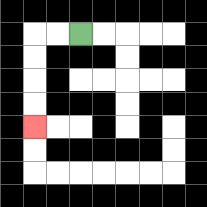{'start': '[3, 1]', 'end': '[1, 5]', 'path_directions': 'L,L,D,D,D,D', 'path_coordinates': '[[3, 1], [2, 1], [1, 1], [1, 2], [1, 3], [1, 4], [1, 5]]'}